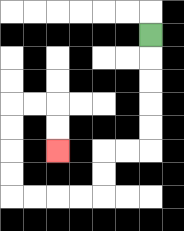{'start': '[6, 1]', 'end': '[2, 6]', 'path_directions': 'D,D,D,D,D,L,L,D,D,L,L,L,L,U,U,U,U,R,R,D,D', 'path_coordinates': '[[6, 1], [6, 2], [6, 3], [6, 4], [6, 5], [6, 6], [5, 6], [4, 6], [4, 7], [4, 8], [3, 8], [2, 8], [1, 8], [0, 8], [0, 7], [0, 6], [0, 5], [0, 4], [1, 4], [2, 4], [2, 5], [2, 6]]'}